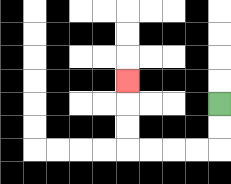{'start': '[9, 4]', 'end': '[5, 3]', 'path_directions': 'D,D,L,L,L,L,U,U,U', 'path_coordinates': '[[9, 4], [9, 5], [9, 6], [8, 6], [7, 6], [6, 6], [5, 6], [5, 5], [5, 4], [5, 3]]'}